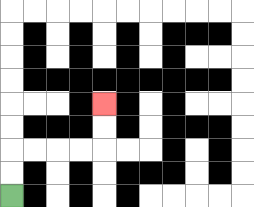{'start': '[0, 8]', 'end': '[4, 4]', 'path_directions': 'U,U,R,R,R,R,U,U', 'path_coordinates': '[[0, 8], [0, 7], [0, 6], [1, 6], [2, 6], [3, 6], [4, 6], [4, 5], [4, 4]]'}